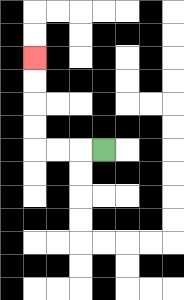{'start': '[4, 6]', 'end': '[1, 2]', 'path_directions': 'L,L,L,U,U,U,U', 'path_coordinates': '[[4, 6], [3, 6], [2, 6], [1, 6], [1, 5], [1, 4], [1, 3], [1, 2]]'}